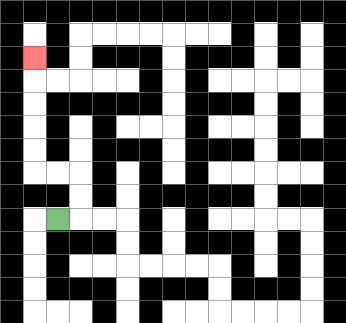{'start': '[2, 9]', 'end': '[1, 2]', 'path_directions': 'R,U,U,L,L,U,U,U,U,U', 'path_coordinates': '[[2, 9], [3, 9], [3, 8], [3, 7], [2, 7], [1, 7], [1, 6], [1, 5], [1, 4], [1, 3], [1, 2]]'}